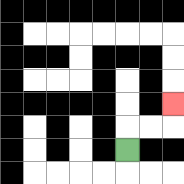{'start': '[5, 6]', 'end': '[7, 4]', 'path_directions': 'U,R,R,U', 'path_coordinates': '[[5, 6], [5, 5], [6, 5], [7, 5], [7, 4]]'}